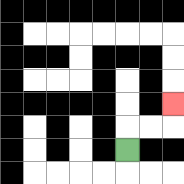{'start': '[5, 6]', 'end': '[7, 4]', 'path_directions': 'U,R,R,U', 'path_coordinates': '[[5, 6], [5, 5], [6, 5], [7, 5], [7, 4]]'}